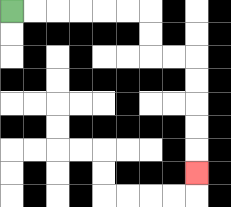{'start': '[0, 0]', 'end': '[8, 7]', 'path_directions': 'R,R,R,R,R,R,D,D,R,R,D,D,D,D,D', 'path_coordinates': '[[0, 0], [1, 0], [2, 0], [3, 0], [4, 0], [5, 0], [6, 0], [6, 1], [6, 2], [7, 2], [8, 2], [8, 3], [8, 4], [8, 5], [8, 6], [8, 7]]'}